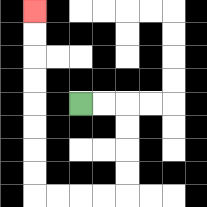{'start': '[3, 4]', 'end': '[1, 0]', 'path_directions': 'R,R,D,D,D,D,L,L,L,L,U,U,U,U,U,U,U,U', 'path_coordinates': '[[3, 4], [4, 4], [5, 4], [5, 5], [5, 6], [5, 7], [5, 8], [4, 8], [3, 8], [2, 8], [1, 8], [1, 7], [1, 6], [1, 5], [1, 4], [1, 3], [1, 2], [1, 1], [1, 0]]'}